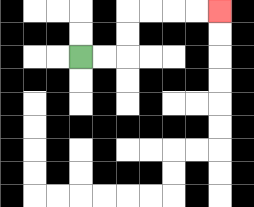{'start': '[3, 2]', 'end': '[9, 0]', 'path_directions': 'R,R,U,U,R,R,R,R', 'path_coordinates': '[[3, 2], [4, 2], [5, 2], [5, 1], [5, 0], [6, 0], [7, 0], [8, 0], [9, 0]]'}